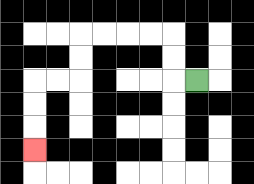{'start': '[8, 3]', 'end': '[1, 6]', 'path_directions': 'L,U,U,L,L,L,L,D,D,L,L,D,D,D', 'path_coordinates': '[[8, 3], [7, 3], [7, 2], [7, 1], [6, 1], [5, 1], [4, 1], [3, 1], [3, 2], [3, 3], [2, 3], [1, 3], [1, 4], [1, 5], [1, 6]]'}